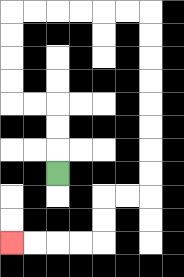{'start': '[2, 7]', 'end': '[0, 10]', 'path_directions': 'U,U,U,L,L,U,U,U,U,R,R,R,R,R,R,D,D,D,D,D,D,D,D,L,L,D,D,L,L,L,L', 'path_coordinates': '[[2, 7], [2, 6], [2, 5], [2, 4], [1, 4], [0, 4], [0, 3], [0, 2], [0, 1], [0, 0], [1, 0], [2, 0], [3, 0], [4, 0], [5, 0], [6, 0], [6, 1], [6, 2], [6, 3], [6, 4], [6, 5], [6, 6], [6, 7], [6, 8], [5, 8], [4, 8], [4, 9], [4, 10], [3, 10], [2, 10], [1, 10], [0, 10]]'}